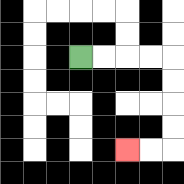{'start': '[3, 2]', 'end': '[5, 6]', 'path_directions': 'R,R,R,R,D,D,D,D,L,L', 'path_coordinates': '[[3, 2], [4, 2], [5, 2], [6, 2], [7, 2], [7, 3], [7, 4], [7, 5], [7, 6], [6, 6], [5, 6]]'}